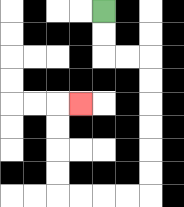{'start': '[4, 0]', 'end': '[3, 4]', 'path_directions': 'D,D,R,R,D,D,D,D,D,D,L,L,L,L,U,U,U,U,R', 'path_coordinates': '[[4, 0], [4, 1], [4, 2], [5, 2], [6, 2], [6, 3], [6, 4], [6, 5], [6, 6], [6, 7], [6, 8], [5, 8], [4, 8], [3, 8], [2, 8], [2, 7], [2, 6], [2, 5], [2, 4], [3, 4]]'}